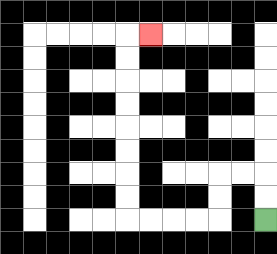{'start': '[11, 9]', 'end': '[6, 1]', 'path_directions': 'U,U,L,L,D,D,L,L,L,L,U,U,U,U,U,U,U,U,R', 'path_coordinates': '[[11, 9], [11, 8], [11, 7], [10, 7], [9, 7], [9, 8], [9, 9], [8, 9], [7, 9], [6, 9], [5, 9], [5, 8], [5, 7], [5, 6], [5, 5], [5, 4], [5, 3], [5, 2], [5, 1], [6, 1]]'}